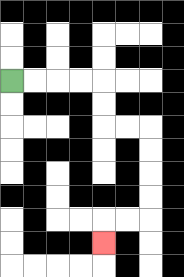{'start': '[0, 3]', 'end': '[4, 10]', 'path_directions': 'R,R,R,R,D,D,R,R,D,D,D,D,L,L,D', 'path_coordinates': '[[0, 3], [1, 3], [2, 3], [3, 3], [4, 3], [4, 4], [4, 5], [5, 5], [6, 5], [6, 6], [6, 7], [6, 8], [6, 9], [5, 9], [4, 9], [4, 10]]'}